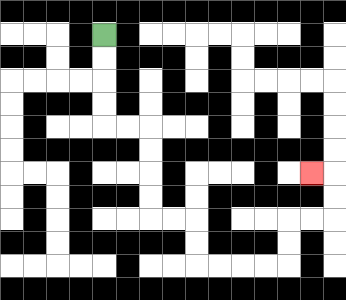{'start': '[4, 1]', 'end': '[13, 7]', 'path_directions': 'D,D,D,D,R,R,D,D,D,D,R,R,D,D,R,R,R,R,U,U,R,R,U,U,L', 'path_coordinates': '[[4, 1], [4, 2], [4, 3], [4, 4], [4, 5], [5, 5], [6, 5], [6, 6], [6, 7], [6, 8], [6, 9], [7, 9], [8, 9], [8, 10], [8, 11], [9, 11], [10, 11], [11, 11], [12, 11], [12, 10], [12, 9], [13, 9], [14, 9], [14, 8], [14, 7], [13, 7]]'}